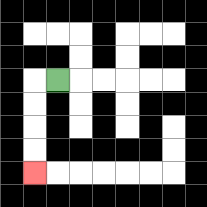{'start': '[2, 3]', 'end': '[1, 7]', 'path_directions': 'L,D,D,D,D', 'path_coordinates': '[[2, 3], [1, 3], [1, 4], [1, 5], [1, 6], [1, 7]]'}